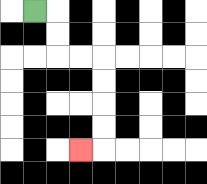{'start': '[1, 0]', 'end': '[3, 6]', 'path_directions': 'R,D,D,R,R,D,D,D,D,L', 'path_coordinates': '[[1, 0], [2, 0], [2, 1], [2, 2], [3, 2], [4, 2], [4, 3], [4, 4], [4, 5], [4, 6], [3, 6]]'}